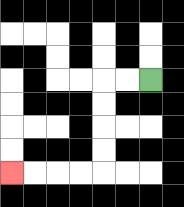{'start': '[6, 3]', 'end': '[0, 7]', 'path_directions': 'L,L,D,D,D,D,L,L,L,L', 'path_coordinates': '[[6, 3], [5, 3], [4, 3], [4, 4], [4, 5], [4, 6], [4, 7], [3, 7], [2, 7], [1, 7], [0, 7]]'}